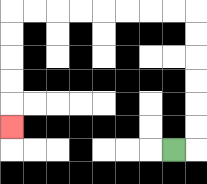{'start': '[7, 6]', 'end': '[0, 5]', 'path_directions': 'R,U,U,U,U,U,U,L,L,L,L,L,L,L,L,D,D,D,D,D', 'path_coordinates': '[[7, 6], [8, 6], [8, 5], [8, 4], [8, 3], [8, 2], [8, 1], [8, 0], [7, 0], [6, 0], [5, 0], [4, 0], [3, 0], [2, 0], [1, 0], [0, 0], [0, 1], [0, 2], [0, 3], [0, 4], [0, 5]]'}